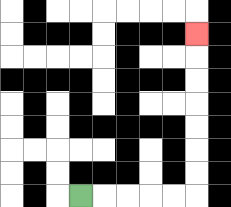{'start': '[3, 8]', 'end': '[8, 1]', 'path_directions': 'R,R,R,R,R,U,U,U,U,U,U,U', 'path_coordinates': '[[3, 8], [4, 8], [5, 8], [6, 8], [7, 8], [8, 8], [8, 7], [8, 6], [8, 5], [8, 4], [8, 3], [8, 2], [8, 1]]'}